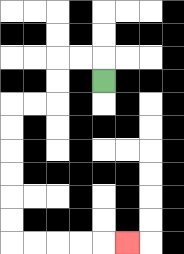{'start': '[4, 3]', 'end': '[5, 10]', 'path_directions': 'U,L,L,D,D,L,L,D,D,D,D,D,D,R,R,R,R,R', 'path_coordinates': '[[4, 3], [4, 2], [3, 2], [2, 2], [2, 3], [2, 4], [1, 4], [0, 4], [0, 5], [0, 6], [0, 7], [0, 8], [0, 9], [0, 10], [1, 10], [2, 10], [3, 10], [4, 10], [5, 10]]'}